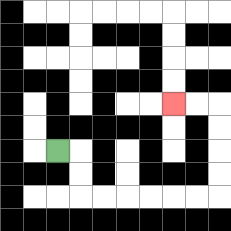{'start': '[2, 6]', 'end': '[7, 4]', 'path_directions': 'R,D,D,R,R,R,R,R,R,U,U,U,U,L,L', 'path_coordinates': '[[2, 6], [3, 6], [3, 7], [3, 8], [4, 8], [5, 8], [6, 8], [7, 8], [8, 8], [9, 8], [9, 7], [9, 6], [9, 5], [9, 4], [8, 4], [7, 4]]'}